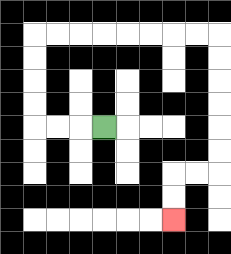{'start': '[4, 5]', 'end': '[7, 9]', 'path_directions': 'L,L,L,U,U,U,U,R,R,R,R,R,R,R,R,D,D,D,D,D,D,L,L,D,D', 'path_coordinates': '[[4, 5], [3, 5], [2, 5], [1, 5], [1, 4], [1, 3], [1, 2], [1, 1], [2, 1], [3, 1], [4, 1], [5, 1], [6, 1], [7, 1], [8, 1], [9, 1], [9, 2], [9, 3], [9, 4], [9, 5], [9, 6], [9, 7], [8, 7], [7, 7], [7, 8], [7, 9]]'}